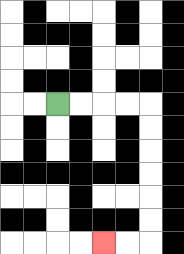{'start': '[2, 4]', 'end': '[4, 10]', 'path_directions': 'R,R,R,R,D,D,D,D,D,D,L,L', 'path_coordinates': '[[2, 4], [3, 4], [4, 4], [5, 4], [6, 4], [6, 5], [6, 6], [6, 7], [6, 8], [6, 9], [6, 10], [5, 10], [4, 10]]'}